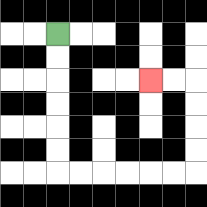{'start': '[2, 1]', 'end': '[6, 3]', 'path_directions': 'D,D,D,D,D,D,R,R,R,R,R,R,U,U,U,U,L,L', 'path_coordinates': '[[2, 1], [2, 2], [2, 3], [2, 4], [2, 5], [2, 6], [2, 7], [3, 7], [4, 7], [5, 7], [6, 7], [7, 7], [8, 7], [8, 6], [8, 5], [8, 4], [8, 3], [7, 3], [6, 3]]'}